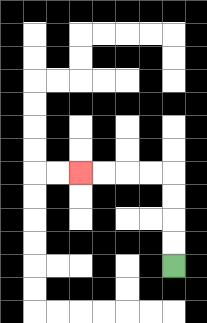{'start': '[7, 11]', 'end': '[3, 7]', 'path_directions': 'U,U,U,U,L,L,L,L', 'path_coordinates': '[[7, 11], [7, 10], [7, 9], [7, 8], [7, 7], [6, 7], [5, 7], [4, 7], [3, 7]]'}